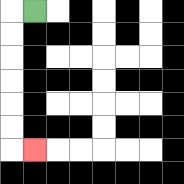{'start': '[1, 0]', 'end': '[1, 6]', 'path_directions': 'L,D,D,D,D,D,D,R', 'path_coordinates': '[[1, 0], [0, 0], [0, 1], [0, 2], [0, 3], [0, 4], [0, 5], [0, 6], [1, 6]]'}